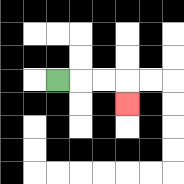{'start': '[2, 3]', 'end': '[5, 4]', 'path_directions': 'R,R,R,D', 'path_coordinates': '[[2, 3], [3, 3], [4, 3], [5, 3], [5, 4]]'}